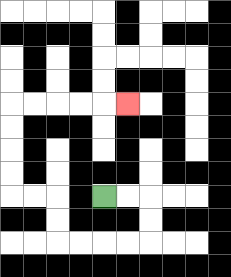{'start': '[4, 8]', 'end': '[5, 4]', 'path_directions': 'R,R,D,D,L,L,L,L,U,U,L,L,U,U,U,U,R,R,R,R,R', 'path_coordinates': '[[4, 8], [5, 8], [6, 8], [6, 9], [6, 10], [5, 10], [4, 10], [3, 10], [2, 10], [2, 9], [2, 8], [1, 8], [0, 8], [0, 7], [0, 6], [0, 5], [0, 4], [1, 4], [2, 4], [3, 4], [4, 4], [5, 4]]'}